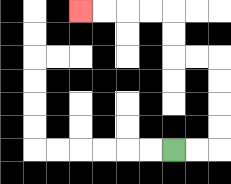{'start': '[7, 6]', 'end': '[3, 0]', 'path_directions': 'R,R,U,U,U,U,L,L,U,U,L,L,L,L', 'path_coordinates': '[[7, 6], [8, 6], [9, 6], [9, 5], [9, 4], [9, 3], [9, 2], [8, 2], [7, 2], [7, 1], [7, 0], [6, 0], [5, 0], [4, 0], [3, 0]]'}